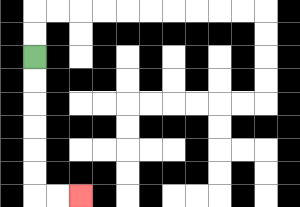{'start': '[1, 2]', 'end': '[3, 8]', 'path_directions': 'D,D,D,D,D,D,R,R', 'path_coordinates': '[[1, 2], [1, 3], [1, 4], [1, 5], [1, 6], [1, 7], [1, 8], [2, 8], [3, 8]]'}